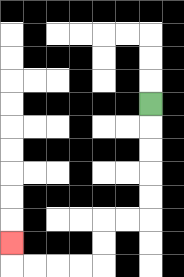{'start': '[6, 4]', 'end': '[0, 10]', 'path_directions': 'D,D,D,D,D,L,L,D,D,L,L,L,L,U', 'path_coordinates': '[[6, 4], [6, 5], [6, 6], [6, 7], [6, 8], [6, 9], [5, 9], [4, 9], [4, 10], [4, 11], [3, 11], [2, 11], [1, 11], [0, 11], [0, 10]]'}